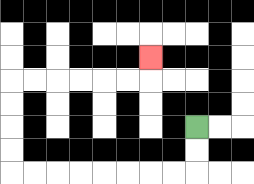{'start': '[8, 5]', 'end': '[6, 2]', 'path_directions': 'D,D,L,L,L,L,L,L,L,L,U,U,U,U,R,R,R,R,R,R,U', 'path_coordinates': '[[8, 5], [8, 6], [8, 7], [7, 7], [6, 7], [5, 7], [4, 7], [3, 7], [2, 7], [1, 7], [0, 7], [0, 6], [0, 5], [0, 4], [0, 3], [1, 3], [2, 3], [3, 3], [4, 3], [5, 3], [6, 3], [6, 2]]'}